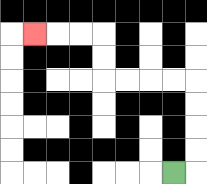{'start': '[7, 7]', 'end': '[1, 1]', 'path_directions': 'R,U,U,U,U,L,L,L,L,U,U,L,L,L', 'path_coordinates': '[[7, 7], [8, 7], [8, 6], [8, 5], [8, 4], [8, 3], [7, 3], [6, 3], [5, 3], [4, 3], [4, 2], [4, 1], [3, 1], [2, 1], [1, 1]]'}